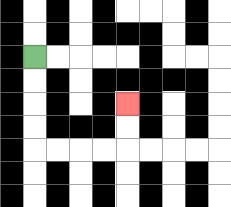{'start': '[1, 2]', 'end': '[5, 4]', 'path_directions': 'D,D,D,D,R,R,R,R,U,U', 'path_coordinates': '[[1, 2], [1, 3], [1, 4], [1, 5], [1, 6], [2, 6], [3, 6], [4, 6], [5, 6], [5, 5], [5, 4]]'}